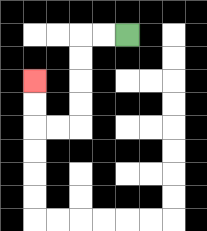{'start': '[5, 1]', 'end': '[1, 3]', 'path_directions': 'L,L,D,D,D,D,L,L,U,U', 'path_coordinates': '[[5, 1], [4, 1], [3, 1], [3, 2], [3, 3], [3, 4], [3, 5], [2, 5], [1, 5], [1, 4], [1, 3]]'}